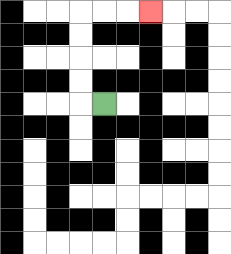{'start': '[4, 4]', 'end': '[6, 0]', 'path_directions': 'L,U,U,U,U,R,R,R', 'path_coordinates': '[[4, 4], [3, 4], [3, 3], [3, 2], [3, 1], [3, 0], [4, 0], [5, 0], [6, 0]]'}